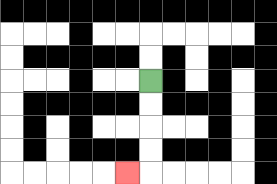{'start': '[6, 3]', 'end': '[5, 7]', 'path_directions': 'D,D,D,D,L', 'path_coordinates': '[[6, 3], [6, 4], [6, 5], [6, 6], [6, 7], [5, 7]]'}